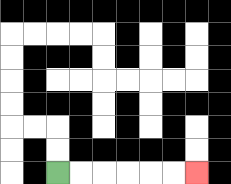{'start': '[2, 7]', 'end': '[8, 7]', 'path_directions': 'R,R,R,R,R,R', 'path_coordinates': '[[2, 7], [3, 7], [4, 7], [5, 7], [6, 7], [7, 7], [8, 7]]'}